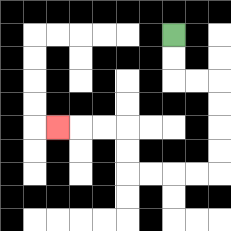{'start': '[7, 1]', 'end': '[2, 5]', 'path_directions': 'D,D,R,R,D,D,D,D,L,L,L,L,U,U,L,L,L', 'path_coordinates': '[[7, 1], [7, 2], [7, 3], [8, 3], [9, 3], [9, 4], [9, 5], [9, 6], [9, 7], [8, 7], [7, 7], [6, 7], [5, 7], [5, 6], [5, 5], [4, 5], [3, 5], [2, 5]]'}